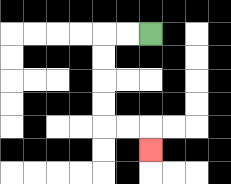{'start': '[6, 1]', 'end': '[6, 6]', 'path_directions': 'L,L,D,D,D,D,R,R,D', 'path_coordinates': '[[6, 1], [5, 1], [4, 1], [4, 2], [4, 3], [4, 4], [4, 5], [5, 5], [6, 5], [6, 6]]'}